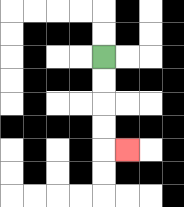{'start': '[4, 2]', 'end': '[5, 6]', 'path_directions': 'D,D,D,D,R', 'path_coordinates': '[[4, 2], [4, 3], [4, 4], [4, 5], [4, 6], [5, 6]]'}